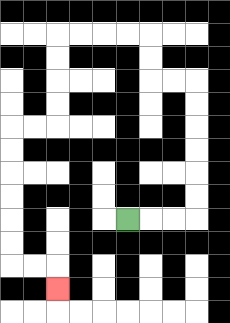{'start': '[5, 9]', 'end': '[2, 12]', 'path_directions': 'R,R,R,U,U,U,U,U,U,L,L,U,U,L,L,L,L,D,D,D,D,L,L,D,D,D,D,D,D,R,R,D', 'path_coordinates': '[[5, 9], [6, 9], [7, 9], [8, 9], [8, 8], [8, 7], [8, 6], [8, 5], [8, 4], [8, 3], [7, 3], [6, 3], [6, 2], [6, 1], [5, 1], [4, 1], [3, 1], [2, 1], [2, 2], [2, 3], [2, 4], [2, 5], [1, 5], [0, 5], [0, 6], [0, 7], [0, 8], [0, 9], [0, 10], [0, 11], [1, 11], [2, 11], [2, 12]]'}